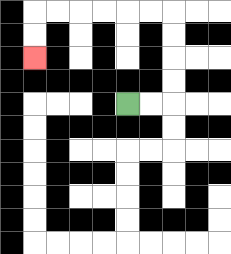{'start': '[5, 4]', 'end': '[1, 2]', 'path_directions': 'R,R,U,U,U,U,L,L,L,L,L,L,D,D', 'path_coordinates': '[[5, 4], [6, 4], [7, 4], [7, 3], [7, 2], [7, 1], [7, 0], [6, 0], [5, 0], [4, 0], [3, 0], [2, 0], [1, 0], [1, 1], [1, 2]]'}